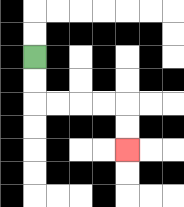{'start': '[1, 2]', 'end': '[5, 6]', 'path_directions': 'D,D,R,R,R,R,D,D', 'path_coordinates': '[[1, 2], [1, 3], [1, 4], [2, 4], [3, 4], [4, 4], [5, 4], [5, 5], [5, 6]]'}